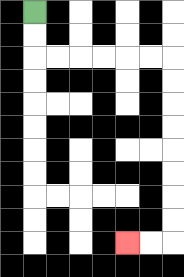{'start': '[1, 0]', 'end': '[5, 10]', 'path_directions': 'D,D,R,R,R,R,R,R,D,D,D,D,D,D,D,D,L,L', 'path_coordinates': '[[1, 0], [1, 1], [1, 2], [2, 2], [3, 2], [4, 2], [5, 2], [6, 2], [7, 2], [7, 3], [7, 4], [7, 5], [7, 6], [7, 7], [7, 8], [7, 9], [7, 10], [6, 10], [5, 10]]'}